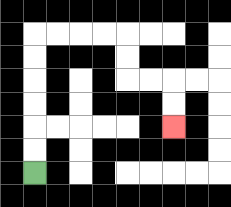{'start': '[1, 7]', 'end': '[7, 5]', 'path_directions': 'U,U,U,U,U,U,R,R,R,R,D,D,R,R,D,D', 'path_coordinates': '[[1, 7], [1, 6], [1, 5], [1, 4], [1, 3], [1, 2], [1, 1], [2, 1], [3, 1], [4, 1], [5, 1], [5, 2], [5, 3], [6, 3], [7, 3], [7, 4], [7, 5]]'}